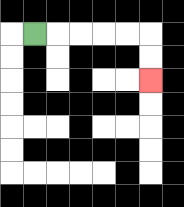{'start': '[1, 1]', 'end': '[6, 3]', 'path_directions': 'R,R,R,R,R,D,D', 'path_coordinates': '[[1, 1], [2, 1], [3, 1], [4, 1], [5, 1], [6, 1], [6, 2], [6, 3]]'}